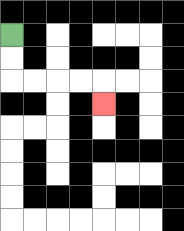{'start': '[0, 1]', 'end': '[4, 4]', 'path_directions': 'D,D,R,R,R,R,D', 'path_coordinates': '[[0, 1], [0, 2], [0, 3], [1, 3], [2, 3], [3, 3], [4, 3], [4, 4]]'}